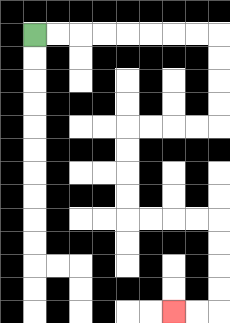{'start': '[1, 1]', 'end': '[7, 13]', 'path_directions': 'R,R,R,R,R,R,R,R,D,D,D,D,L,L,L,L,D,D,D,D,R,R,R,R,D,D,D,D,L,L', 'path_coordinates': '[[1, 1], [2, 1], [3, 1], [4, 1], [5, 1], [6, 1], [7, 1], [8, 1], [9, 1], [9, 2], [9, 3], [9, 4], [9, 5], [8, 5], [7, 5], [6, 5], [5, 5], [5, 6], [5, 7], [5, 8], [5, 9], [6, 9], [7, 9], [8, 9], [9, 9], [9, 10], [9, 11], [9, 12], [9, 13], [8, 13], [7, 13]]'}